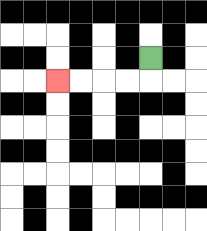{'start': '[6, 2]', 'end': '[2, 3]', 'path_directions': 'D,L,L,L,L', 'path_coordinates': '[[6, 2], [6, 3], [5, 3], [4, 3], [3, 3], [2, 3]]'}